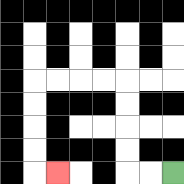{'start': '[7, 7]', 'end': '[2, 7]', 'path_directions': 'L,L,U,U,U,U,L,L,L,L,D,D,D,D,R', 'path_coordinates': '[[7, 7], [6, 7], [5, 7], [5, 6], [5, 5], [5, 4], [5, 3], [4, 3], [3, 3], [2, 3], [1, 3], [1, 4], [1, 5], [1, 6], [1, 7], [2, 7]]'}